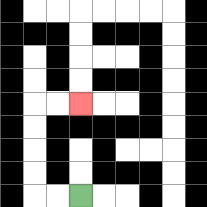{'start': '[3, 8]', 'end': '[3, 4]', 'path_directions': 'L,L,U,U,U,U,R,R', 'path_coordinates': '[[3, 8], [2, 8], [1, 8], [1, 7], [1, 6], [1, 5], [1, 4], [2, 4], [3, 4]]'}